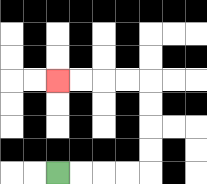{'start': '[2, 7]', 'end': '[2, 3]', 'path_directions': 'R,R,R,R,U,U,U,U,L,L,L,L', 'path_coordinates': '[[2, 7], [3, 7], [4, 7], [5, 7], [6, 7], [6, 6], [6, 5], [6, 4], [6, 3], [5, 3], [4, 3], [3, 3], [2, 3]]'}